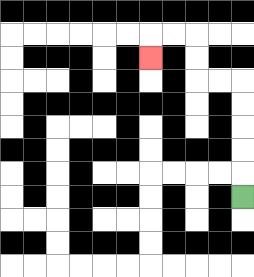{'start': '[10, 8]', 'end': '[6, 2]', 'path_directions': 'U,U,U,U,U,L,L,U,U,L,L,D', 'path_coordinates': '[[10, 8], [10, 7], [10, 6], [10, 5], [10, 4], [10, 3], [9, 3], [8, 3], [8, 2], [8, 1], [7, 1], [6, 1], [6, 2]]'}